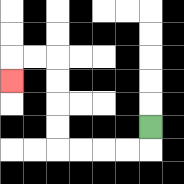{'start': '[6, 5]', 'end': '[0, 3]', 'path_directions': 'D,L,L,L,L,U,U,U,U,L,L,D', 'path_coordinates': '[[6, 5], [6, 6], [5, 6], [4, 6], [3, 6], [2, 6], [2, 5], [2, 4], [2, 3], [2, 2], [1, 2], [0, 2], [0, 3]]'}